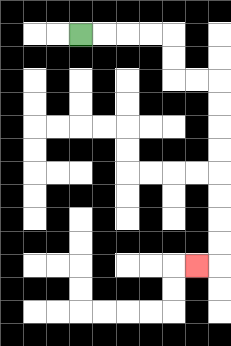{'start': '[3, 1]', 'end': '[8, 11]', 'path_directions': 'R,R,R,R,D,D,R,R,D,D,D,D,D,D,D,D,L', 'path_coordinates': '[[3, 1], [4, 1], [5, 1], [6, 1], [7, 1], [7, 2], [7, 3], [8, 3], [9, 3], [9, 4], [9, 5], [9, 6], [9, 7], [9, 8], [9, 9], [9, 10], [9, 11], [8, 11]]'}